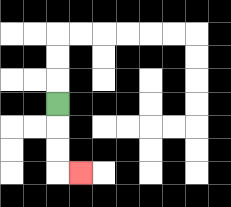{'start': '[2, 4]', 'end': '[3, 7]', 'path_directions': 'D,D,D,R', 'path_coordinates': '[[2, 4], [2, 5], [2, 6], [2, 7], [3, 7]]'}